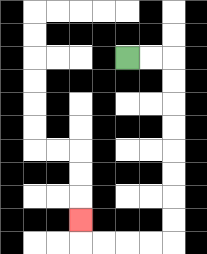{'start': '[5, 2]', 'end': '[3, 9]', 'path_directions': 'R,R,D,D,D,D,D,D,D,D,L,L,L,L,U', 'path_coordinates': '[[5, 2], [6, 2], [7, 2], [7, 3], [7, 4], [7, 5], [7, 6], [7, 7], [7, 8], [7, 9], [7, 10], [6, 10], [5, 10], [4, 10], [3, 10], [3, 9]]'}